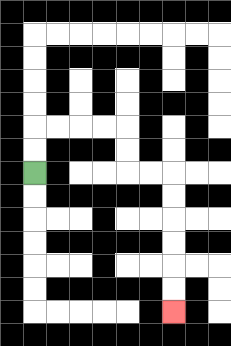{'start': '[1, 7]', 'end': '[7, 13]', 'path_directions': 'U,U,R,R,R,R,D,D,R,R,D,D,D,D,D,D', 'path_coordinates': '[[1, 7], [1, 6], [1, 5], [2, 5], [3, 5], [4, 5], [5, 5], [5, 6], [5, 7], [6, 7], [7, 7], [7, 8], [7, 9], [7, 10], [7, 11], [7, 12], [7, 13]]'}